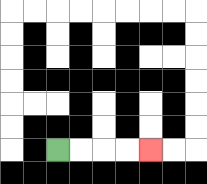{'start': '[2, 6]', 'end': '[6, 6]', 'path_directions': 'R,R,R,R', 'path_coordinates': '[[2, 6], [3, 6], [4, 6], [5, 6], [6, 6]]'}